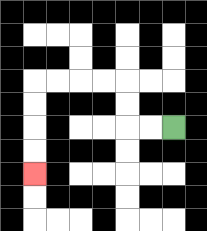{'start': '[7, 5]', 'end': '[1, 7]', 'path_directions': 'L,L,U,U,L,L,L,L,D,D,D,D', 'path_coordinates': '[[7, 5], [6, 5], [5, 5], [5, 4], [5, 3], [4, 3], [3, 3], [2, 3], [1, 3], [1, 4], [1, 5], [1, 6], [1, 7]]'}